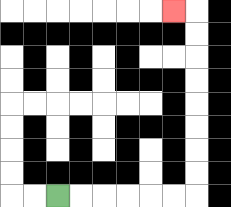{'start': '[2, 8]', 'end': '[7, 0]', 'path_directions': 'R,R,R,R,R,R,U,U,U,U,U,U,U,U,L', 'path_coordinates': '[[2, 8], [3, 8], [4, 8], [5, 8], [6, 8], [7, 8], [8, 8], [8, 7], [8, 6], [8, 5], [8, 4], [8, 3], [8, 2], [8, 1], [8, 0], [7, 0]]'}